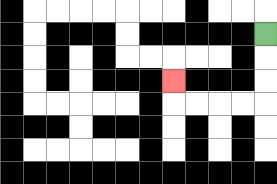{'start': '[11, 1]', 'end': '[7, 3]', 'path_directions': 'D,D,D,L,L,L,L,U', 'path_coordinates': '[[11, 1], [11, 2], [11, 3], [11, 4], [10, 4], [9, 4], [8, 4], [7, 4], [7, 3]]'}